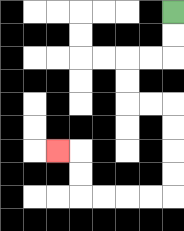{'start': '[7, 0]', 'end': '[2, 6]', 'path_directions': 'D,D,L,L,D,D,R,R,D,D,D,D,L,L,L,L,U,U,L', 'path_coordinates': '[[7, 0], [7, 1], [7, 2], [6, 2], [5, 2], [5, 3], [5, 4], [6, 4], [7, 4], [7, 5], [7, 6], [7, 7], [7, 8], [6, 8], [5, 8], [4, 8], [3, 8], [3, 7], [3, 6], [2, 6]]'}